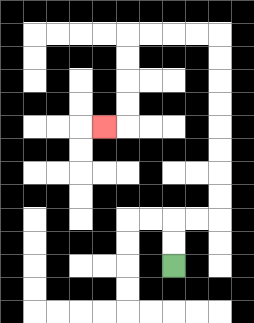{'start': '[7, 11]', 'end': '[4, 5]', 'path_directions': 'U,U,R,R,U,U,U,U,U,U,U,U,L,L,L,L,D,D,D,D,L', 'path_coordinates': '[[7, 11], [7, 10], [7, 9], [8, 9], [9, 9], [9, 8], [9, 7], [9, 6], [9, 5], [9, 4], [9, 3], [9, 2], [9, 1], [8, 1], [7, 1], [6, 1], [5, 1], [5, 2], [5, 3], [5, 4], [5, 5], [4, 5]]'}